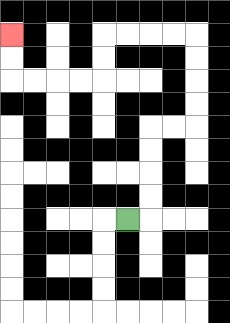{'start': '[5, 9]', 'end': '[0, 1]', 'path_directions': 'R,U,U,U,U,R,R,U,U,U,U,L,L,L,L,D,D,L,L,L,L,U,U', 'path_coordinates': '[[5, 9], [6, 9], [6, 8], [6, 7], [6, 6], [6, 5], [7, 5], [8, 5], [8, 4], [8, 3], [8, 2], [8, 1], [7, 1], [6, 1], [5, 1], [4, 1], [4, 2], [4, 3], [3, 3], [2, 3], [1, 3], [0, 3], [0, 2], [0, 1]]'}